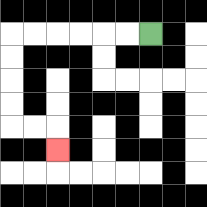{'start': '[6, 1]', 'end': '[2, 6]', 'path_directions': 'L,L,L,L,L,L,D,D,D,D,R,R,D', 'path_coordinates': '[[6, 1], [5, 1], [4, 1], [3, 1], [2, 1], [1, 1], [0, 1], [0, 2], [0, 3], [0, 4], [0, 5], [1, 5], [2, 5], [2, 6]]'}